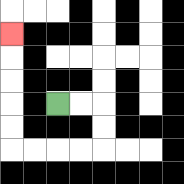{'start': '[2, 4]', 'end': '[0, 1]', 'path_directions': 'R,R,D,D,L,L,L,L,U,U,U,U,U', 'path_coordinates': '[[2, 4], [3, 4], [4, 4], [4, 5], [4, 6], [3, 6], [2, 6], [1, 6], [0, 6], [0, 5], [0, 4], [0, 3], [0, 2], [0, 1]]'}